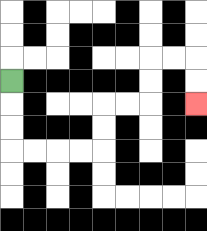{'start': '[0, 3]', 'end': '[8, 4]', 'path_directions': 'D,D,D,R,R,R,R,U,U,R,R,U,U,R,R,D,D', 'path_coordinates': '[[0, 3], [0, 4], [0, 5], [0, 6], [1, 6], [2, 6], [3, 6], [4, 6], [4, 5], [4, 4], [5, 4], [6, 4], [6, 3], [6, 2], [7, 2], [8, 2], [8, 3], [8, 4]]'}